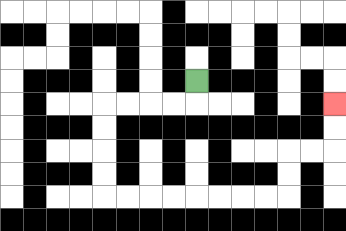{'start': '[8, 3]', 'end': '[14, 4]', 'path_directions': 'D,L,L,L,L,D,D,D,D,R,R,R,R,R,R,R,R,U,U,R,R,U,U', 'path_coordinates': '[[8, 3], [8, 4], [7, 4], [6, 4], [5, 4], [4, 4], [4, 5], [4, 6], [4, 7], [4, 8], [5, 8], [6, 8], [7, 8], [8, 8], [9, 8], [10, 8], [11, 8], [12, 8], [12, 7], [12, 6], [13, 6], [14, 6], [14, 5], [14, 4]]'}